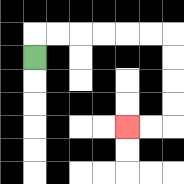{'start': '[1, 2]', 'end': '[5, 5]', 'path_directions': 'U,R,R,R,R,R,R,D,D,D,D,L,L', 'path_coordinates': '[[1, 2], [1, 1], [2, 1], [3, 1], [4, 1], [5, 1], [6, 1], [7, 1], [7, 2], [7, 3], [7, 4], [7, 5], [6, 5], [5, 5]]'}